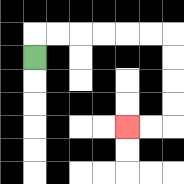{'start': '[1, 2]', 'end': '[5, 5]', 'path_directions': 'U,R,R,R,R,R,R,D,D,D,D,L,L', 'path_coordinates': '[[1, 2], [1, 1], [2, 1], [3, 1], [4, 1], [5, 1], [6, 1], [7, 1], [7, 2], [7, 3], [7, 4], [7, 5], [6, 5], [5, 5]]'}